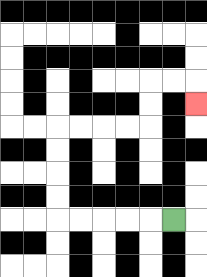{'start': '[7, 9]', 'end': '[8, 4]', 'path_directions': 'L,L,L,L,L,U,U,U,U,R,R,R,R,U,U,R,R,D', 'path_coordinates': '[[7, 9], [6, 9], [5, 9], [4, 9], [3, 9], [2, 9], [2, 8], [2, 7], [2, 6], [2, 5], [3, 5], [4, 5], [5, 5], [6, 5], [6, 4], [6, 3], [7, 3], [8, 3], [8, 4]]'}